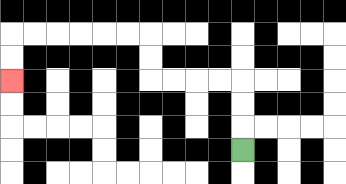{'start': '[10, 6]', 'end': '[0, 3]', 'path_directions': 'U,U,U,L,L,L,L,U,U,L,L,L,L,L,L,D,D', 'path_coordinates': '[[10, 6], [10, 5], [10, 4], [10, 3], [9, 3], [8, 3], [7, 3], [6, 3], [6, 2], [6, 1], [5, 1], [4, 1], [3, 1], [2, 1], [1, 1], [0, 1], [0, 2], [0, 3]]'}